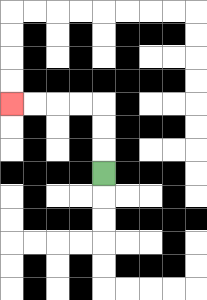{'start': '[4, 7]', 'end': '[0, 4]', 'path_directions': 'U,U,U,L,L,L,L', 'path_coordinates': '[[4, 7], [4, 6], [4, 5], [4, 4], [3, 4], [2, 4], [1, 4], [0, 4]]'}